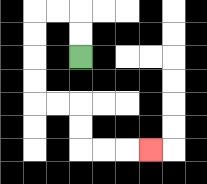{'start': '[3, 2]', 'end': '[6, 6]', 'path_directions': 'U,U,L,L,D,D,D,D,R,R,D,D,R,R,R', 'path_coordinates': '[[3, 2], [3, 1], [3, 0], [2, 0], [1, 0], [1, 1], [1, 2], [1, 3], [1, 4], [2, 4], [3, 4], [3, 5], [3, 6], [4, 6], [5, 6], [6, 6]]'}